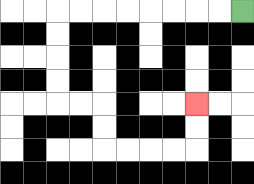{'start': '[10, 0]', 'end': '[8, 4]', 'path_directions': 'L,L,L,L,L,L,L,L,D,D,D,D,R,R,D,D,R,R,R,R,U,U', 'path_coordinates': '[[10, 0], [9, 0], [8, 0], [7, 0], [6, 0], [5, 0], [4, 0], [3, 0], [2, 0], [2, 1], [2, 2], [2, 3], [2, 4], [3, 4], [4, 4], [4, 5], [4, 6], [5, 6], [6, 6], [7, 6], [8, 6], [8, 5], [8, 4]]'}